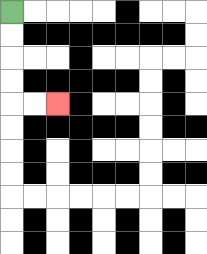{'start': '[0, 0]', 'end': '[2, 4]', 'path_directions': 'D,D,D,D,R,R', 'path_coordinates': '[[0, 0], [0, 1], [0, 2], [0, 3], [0, 4], [1, 4], [2, 4]]'}